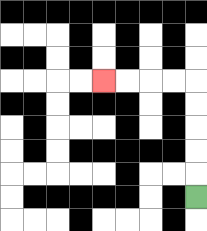{'start': '[8, 8]', 'end': '[4, 3]', 'path_directions': 'U,U,U,U,U,L,L,L,L', 'path_coordinates': '[[8, 8], [8, 7], [8, 6], [8, 5], [8, 4], [8, 3], [7, 3], [6, 3], [5, 3], [4, 3]]'}